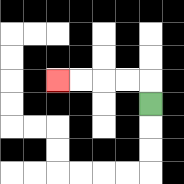{'start': '[6, 4]', 'end': '[2, 3]', 'path_directions': 'U,L,L,L,L', 'path_coordinates': '[[6, 4], [6, 3], [5, 3], [4, 3], [3, 3], [2, 3]]'}